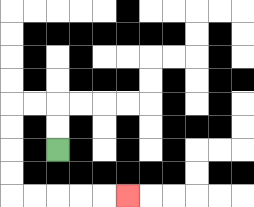{'start': '[2, 6]', 'end': '[5, 8]', 'path_directions': 'U,U,L,L,D,D,D,D,R,R,R,R,R', 'path_coordinates': '[[2, 6], [2, 5], [2, 4], [1, 4], [0, 4], [0, 5], [0, 6], [0, 7], [0, 8], [1, 8], [2, 8], [3, 8], [4, 8], [5, 8]]'}